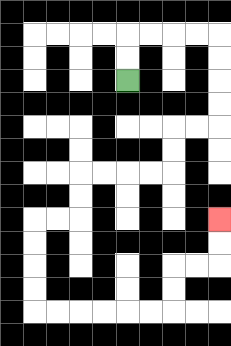{'start': '[5, 3]', 'end': '[9, 9]', 'path_directions': 'U,U,R,R,R,R,D,D,D,D,L,L,D,D,L,L,L,L,D,D,L,L,D,D,D,D,R,R,R,R,R,R,U,U,R,R,U,U', 'path_coordinates': '[[5, 3], [5, 2], [5, 1], [6, 1], [7, 1], [8, 1], [9, 1], [9, 2], [9, 3], [9, 4], [9, 5], [8, 5], [7, 5], [7, 6], [7, 7], [6, 7], [5, 7], [4, 7], [3, 7], [3, 8], [3, 9], [2, 9], [1, 9], [1, 10], [1, 11], [1, 12], [1, 13], [2, 13], [3, 13], [4, 13], [5, 13], [6, 13], [7, 13], [7, 12], [7, 11], [8, 11], [9, 11], [9, 10], [9, 9]]'}